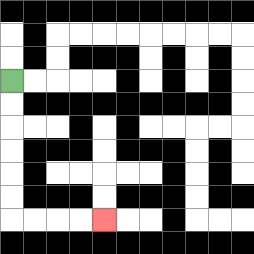{'start': '[0, 3]', 'end': '[4, 9]', 'path_directions': 'D,D,D,D,D,D,R,R,R,R', 'path_coordinates': '[[0, 3], [0, 4], [0, 5], [0, 6], [0, 7], [0, 8], [0, 9], [1, 9], [2, 9], [3, 9], [4, 9]]'}